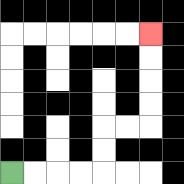{'start': '[0, 7]', 'end': '[6, 1]', 'path_directions': 'R,R,R,R,U,U,R,R,U,U,U,U', 'path_coordinates': '[[0, 7], [1, 7], [2, 7], [3, 7], [4, 7], [4, 6], [4, 5], [5, 5], [6, 5], [6, 4], [6, 3], [6, 2], [6, 1]]'}